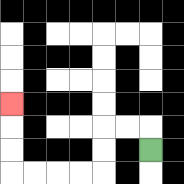{'start': '[6, 6]', 'end': '[0, 4]', 'path_directions': 'U,L,L,D,D,L,L,L,L,U,U,U', 'path_coordinates': '[[6, 6], [6, 5], [5, 5], [4, 5], [4, 6], [4, 7], [3, 7], [2, 7], [1, 7], [0, 7], [0, 6], [0, 5], [0, 4]]'}